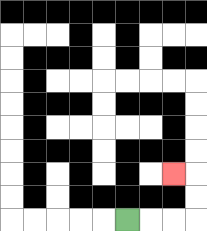{'start': '[5, 9]', 'end': '[7, 7]', 'path_directions': 'R,R,R,U,U,L', 'path_coordinates': '[[5, 9], [6, 9], [7, 9], [8, 9], [8, 8], [8, 7], [7, 7]]'}